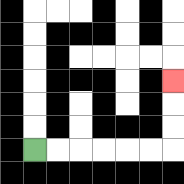{'start': '[1, 6]', 'end': '[7, 3]', 'path_directions': 'R,R,R,R,R,R,U,U,U', 'path_coordinates': '[[1, 6], [2, 6], [3, 6], [4, 6], [5, 6], [6, 6], [7, 6], [7, 5], [7, 4], [7, 3]]'}